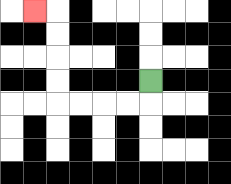{'start': '[6, 3]', 'end': '[1, 0]', 'path_directions': 'D,L,L,L,L,U,U,U,U,L', 'path_coordinates': '[[6, 3], [6, 4], [5, 4], [4, 4], [3, 4], [2, 4], [2, 3], [2, 2], [2, 1], [2, 0], [1, 0]]'}